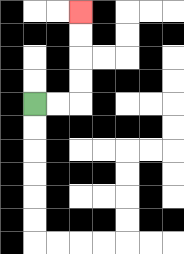{'start': '[1, 4]', 'end': '[3, 0]', 'path_directions': 'R,R,U,U,U,U', 'path_coordinates': '[[1, 4], [2, 4], [3, 4], [3, 3], [3, 2], [3, 1], [3, 0]]'}